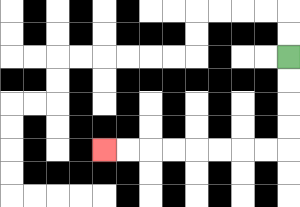{'start': '[12, 2]', 'end': '[4, 6]', 'path_directions': 'D,D,D,D,L,L,L,L,L,L,L,L', 'path_coordinates': '[[12, 2], [12, 3], [12, 4], [12, 5], [12, 6], [11, 6], [10, 6], [9, 6], [8, 6], [7, 6], [6, 6], [5, 6], [4, 6]]'}